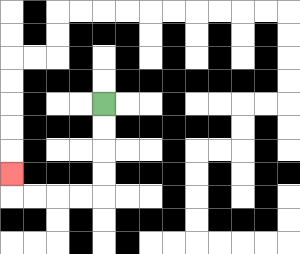{'start': '[4, 4]', 'end': '[0, 7]', 'path_directions': 'D,D,D,D,L,L,L,L,U', 'path_coordinates': '[[4, 4], [4, 5], [4, 6], [4, 7], [4, 8], [3, 8], [2, 8], [1, 8], [0, 8], [0, 7]]'}